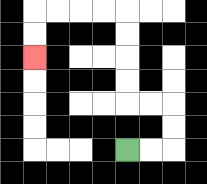{'start': '[5, 6]', 'end': '[1, 2]', 'path_directions': 'R,R,U,U,L,L,U,U,U,U,L,L,L,L,D,D', 'path_coordinates': '[[5, 6], [6, 6], [7, 6], [7, 5], [7, 4], [6, 4], [5, 4], [5, 3], [5, 2], [5, 1], [5, 0], [4, 0], [3, 0], [2, 0], [1, 0], [1, 1], [1, 2]]'}